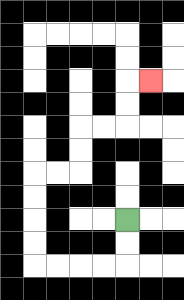{'start': '[5, 9]', 'end': '[6, 3]', 'path_directions': 'D,D,L,L,L,L,U,U,U,U,R,R,U,U,R,R,U,U,R', 'path_coordinates': '[[5, 9], [5, 10], [5, 11], [4, 11], [3, 11], [2, 11], [1, 11], [1, 10], [1, 9], [1, 8], [1, 7], [2, 7], [3, 7], [3, 6], [3, 5], [4, 5], [5, 5], [5, 4], [5, 3], [6, 3]]'}